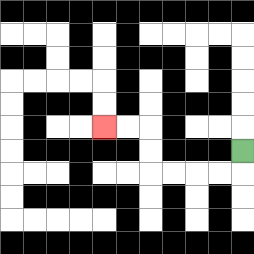{'start': '[10, 6]', 'end': '[4, 5]', 'path_directions': 'D,L,L,L,L,U,U,L,L', 'path_coordinates': '[[10, 6], [10, 7], [9, 7], [8, 7], [7, 7], [6, 7], [6, 6], [6, 5], [5, 5], [4, 5]]'}